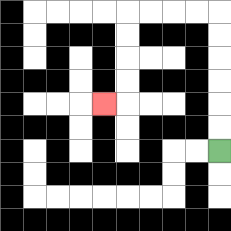{'start': '[9, 6]', 'end': '[4, 4]', 'path_directions': 'U,U,U,U,U,U,L,L,L,L,D,D,D,D,L', 'path_coordinates': '[[9, 6], [9, 5], [9, 4], [9, 3], [9, 2], [9, 1], [9, 0], [8, 0], [7, 0], [6, 0], [5, 0], [5, 1], [5, 2], [5, 3], [5, 4], [4, 4]]'}